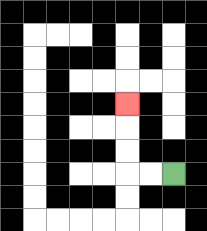{'start': '[7, 7]', 'end': '[5, 4]', 'path_directions': 'L,L,U,U,U', 'path_coordinates': '[[7, 7], [6, 7], [5, 7], [5, 6], [5, 5], [5, 4]]'}